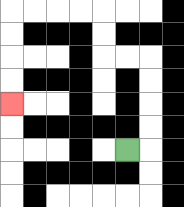{'start': '[5, 6]', 'end': '[0, 4]', 'path_directions': 'R,U,U,U,U,L,L,U,U,L,L,L,L,D,D,D,D', 'path_coordinates': '[[5, 6], [6, 6], [6, 5], [6, 4], [6, 3], [6, 2], [5, 2], [4, 2], [4, 1], [4, 0], [3, 0], [2, 0], [1, 0], [0, 0], [0, 1], [0, 2], [0, 3], [0, 4]]'}